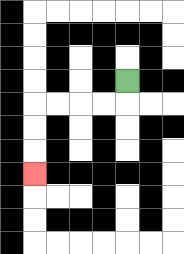{'start': '[5, 3]', 'end': '[1, 7]', 'path_directions': 'D,L,L,L,L,D,D,D', 'path_coordinates': '[[5, 3], [5, 4], [4, 4], [3, 4], [2, 4], [1, 4], [1, 5], [1, 6], [1, 7]]'}